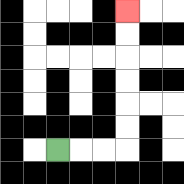{'start': '[2, 6]', 'end': '[5, 0]', 'path_directions': 'R,R,R,U,U,U,U,U,U', 'path_coordinates': '[[2, 6], [3, 6], [4, 6], [5, 6], [5, 5], [5, 4], [5, 3], [5, 2], [5, 1], [5, 0]]'}